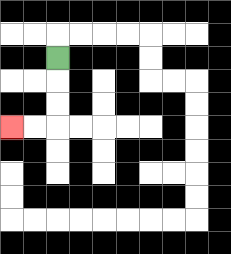{'start': '[2, 2]', 'end': '[0, 5]', 'path_directions': 'D,D,D,L,L', 'path_coordinates': '[[2, 2], [2, 3], [2, 4], [2, 5], [1, 5], [0, 5]]'}